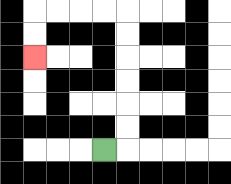{'start': '[4, 6]', 'end': '[1, 2]', 'path_directions': 'R,U,U,U,U,U,U,L,L,L,L,D,D', 'path_coordinates': '[[4, 6], [5, 6], [5, 5], [5, 4], [5, 3], [5, 2], [5, 1], [5, 0], [4, 0], [3, 0], [2, 0], [1, 0], [1, 1], [1, 2]]'}